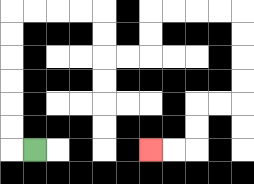{'start': '[1, 6]', 'end': '[6, 6]', 'path_directions': 'L,U,U,U,U,U,U,R,R,R,R,D,D,R,R,U,U,R,R,R,R,D,D,D,D,L,L,D,D,L,L', 'path_coordinates': '[[1, 6], [0, 6], [0, 5], [0, 4], [0, 3], [0, 2], [0, 1], [0, 0], [1, 0], [2, 0], [3, 0], [4, 0], [4, 1], [4, 2], [5, 2], [6, 2], [6, 1], [6, 0], [7, 0], [8, 0], [9, 0], [10, 0], [10, 1], [10, 2], [10, 3], [10, 4], [9, 4], [8, 4], [8, 5], [8, 6], [7, 6], [6, 6]]'}